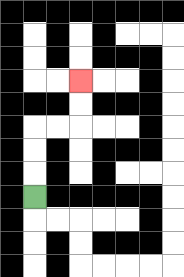{'start': '[1, 8]', 'end': '[3, 3]', 'path_directions': 'U,U,U,R,R,U,U', 'path_coordinates': '[[1, 8], [1, 7], [1, 6], [1, 5], [2, 5], [3, 5], [3, 4], [3, 3]]'}